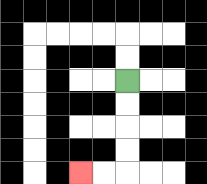{'start': '[5, 3]', 'end': '[3, 7]', 'path_directions': 'D,D,D,D,L,L', 'path_coordinates': '[[5, 3], [5, 4], [5, 5], [5, 6], [5, 7], [4, 7], [3, 7]]'}